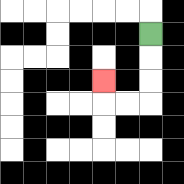{'start': '[6, 1]', 'end': '[4, 3]', 'path_directions': 'D,D,D,L,L,U', 'path_coordinates': '[[6, 1], [6, 2], [6, 3], [6, 4], [5, 4], [4, 4], [4, 3]]'}